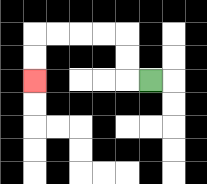{'start': '[6, 3]', 'end': '[1, 3]', 'path_directions': 'L,U,U,L,L,L,L,D,D', 'path_coordinates': '[[6, 3], [5, 3], [5, 2], [5, 1], [4, 1], [3, 1], [2, 1], [1, 1], [1, 2], [1, 3]]'}